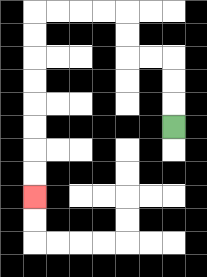{'start': '[7, 5]', 'end': '[1, 8]', 'path_directions': 'U,U,U,L,L,U,U,L,L,L,L,D,D,D,D,D,D,D,D', 'path_coordinates': '[[7, 5], [7, 4], [7, 3], [7, 2], [6, 2], [5, 2], [5, 1], [5, 0], [4, 0], [3, 0], [2, 0], [1, 0], [1, 1], [1, 2], [1, 3], [1, 4], [1, 5], [1, 6], [1, 7], [1, 8]]'}